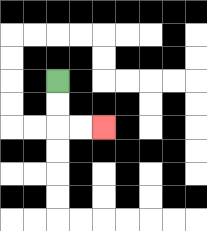{'start': '[2, 3]', 'end': '[4, 5]', 'path_directions': 'D,D,R,R', 'path_coordinates': '[[2, 3], [2, 4], [2, 5], [3, 5], [4, 5]]'}